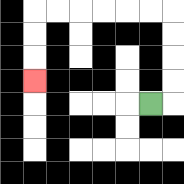{'start': '[6, 4]', 'end': '[1, 3]', 'path_directions': 'R,U,U,U,U,L,L,L,L,L,L,D,D,D', 'path_coordinates': '[[6, 4], [7, 4], [7, 3], [7, 2], [7, 1], [7, 0], [6, 0], [5, 0], [4, 0], [3, 0], [2, 0], [1, 0], [1, 1], [1, 2], [1, 3]]'}